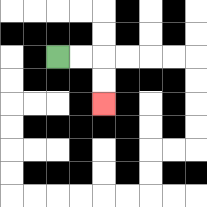{'start': '[2, 2]', 'end': '[4, 4]', 'path_directions': 'R,R,D,D', 'path_coordinates': '[[2, 2], [3, 2], [4, 2], [4, 3], [4, 4]]'}